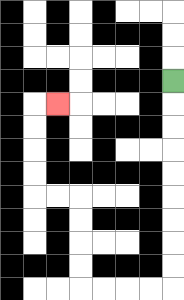{'start': '[7, 3]', 'end': '[2, 4]', 'path_directions': 'D,D,D,D,D,D,D,D,D,L,L,L,L,U,U,U,U,L,L,U,U,U,U,R', 'path_coordinates': '[[7, 3], [7, 4], [7, 5], [7, 6], [7, 7], [7, 8], [7, 9], [7, 10], [7, 11], [7, 12], [6, 12], [5, 12], [4, 12], [3, 12], [3, 11], [3, 10], [3, 9], [3, 8], [2, 8], [1, 8], [1, 7], [1, 6], [1, 5], [1, 4], [2, 4]]'}